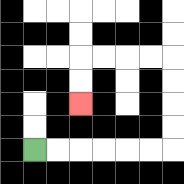{'start': '[1, 6]', 'end': '[3, 4]', 'path_directions': 'R,R,R,R,R,R,U,U,U,U,L,L,L,L,D,D', 'path_coordinates': '[[1, 6], [2, 6], [3, 6], [4, 6], [5, 6], [6, 6], [7, 6], [7, 5], [7, 4], [7, 3], [7, 2], [6, 2], [5, 2], [4, 2], [3, 2], [3, 3], [3, 4]]'}